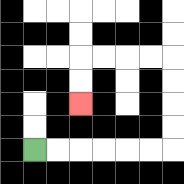{'start': '[1, 6]', 'end': '[3, 4]', 'path_directions': 'R,R,R,R,R,R,U,U,U,U,L,L,L,L,D,D', 'path_coordinates': '[[1, 6], [2, 6], [3, 6], [4, 6], [5, 6], [6, 6], [7, 6], [7, 5], [7, 4], [7, 3], [7, 2], [6, 2], [5, 2], [4, 2], [3, 2], [3, 3], [3, 4]]'}